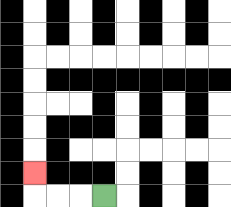{'start': '[4, 8]', 'end': '[1, 7]', 'path_directions': 'L,L,L,U', 'path_coordinates': '[[4, 8], [3, 8], [2, 8], [1, 8], [1, 7]]'}